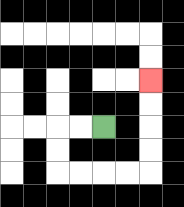{'start': '[4, 5]', 'end': '[6, 3]', 'path_directions': 'L,L,D,D,R,R,R,R,U,U,U,U', 'path_coordinates': '[[4, 5], [3, 5], [2, 5], [2, 6], [2, 7], [3, 7], [4, 7], [5, 7], [6, 7], [6, 6], [6, 5], [6, 4], [6, 3]]'}